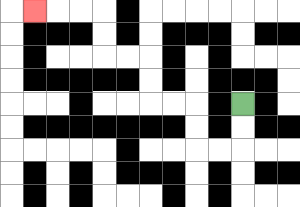{'start': '[10, 4]', 'end': '[1, 0]', 'path_directions': 'D,D,L,L,U,U,L,L,U,U,L,L,U,U,L,L,L', 'path_coordinates': '[[10, 4], [10, 5], [10, 6], [9, 6], [8, 6], [8, 5], [8, 4], [7, 4], [6, 4], [6, 3], [6, 2], [5, 2], [4, 2], [4, 1], [4, 0], [3, 0], [2, 0], [1, 0]]'}